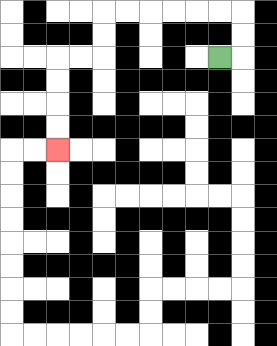{'start': '[9, 2]', 'end': '[2, 6]', 'path_directions': 'R,U,U,L,L,L,L,L,L,D,D,L,L,D,D,D,D', 'path_coordinates': '[[9, 2], [10, 2], [10, 1], [10, 0], [9, 0], [8, 0], [7, 0], [6, 0], [5, 0], [4, 0], [4, 1], [4, 2], [3, 2], [2, 2], [2, 3], [2, 4], [2, 5], [2, 6]]'}